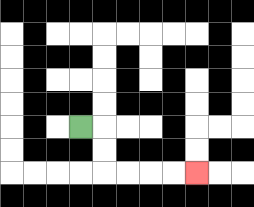{'start': '[3, 5]', 'end': '[8, 7]', 'path_directions': 'R,D,D,R,R,R,R', 'path_coordinates': '[[3, 5], [4, 5], [4, 6], [4, 7], [5, 7], [6, 7], [7, 7], [8, 7]]'}